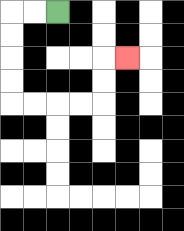{'start': '[2, 0]', 'end': '[5, 2]', 'path_directions': 'L,L,D,D,D,D,R,R,R,R,U,U,R', 'path_coordinates': '[[2, 0], [1, 0], [0, 0], [0, 1], [0, 2], [0, 3], [0, 4], [1, 4], [2, 4], [3, 4], [4, 4], [4, 3], [4, 2], [5, 2]]'}